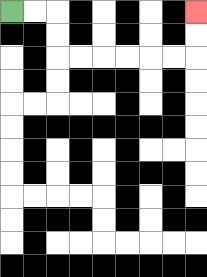{'start': '[0, 0]', 'end': '[8, 0]', 'path_directions': 'R,R,D,D,R,R,R,R,R,R,U,U', 'path_coordinates': '[[0, 0], [1, 0], [2, 0], [2, 1], [2, 2], [3, 2], [4, 2], [5, 2], [6, 2], [7, 2], [8, 2], [8, 1], [8, 0]]'}